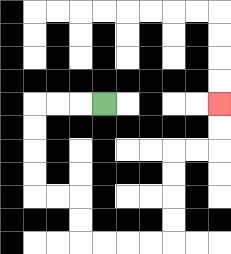{'start': '[4, 4]', 'end': '[9, 4]', 'path_directions': 'L,L,L,D,D,D,D,R,R,D,D,R,R,R,R,U,U,U,U,R,R,U,U', 'path_coordinates': '[[4, 4], [3, 4], [2, 4], [1, 4], [1, 5], [1, 6], [1, 7], [1, 8], [2, 8], [3, 8], [3, 9], [3, 10], [4, 10], [5, 10], [6, 10], [7, 10], [7, 9], [7, 8], [7, 7], [7, 6], [8, 6], [9, 6], [9, 5], [9, 4]]'}